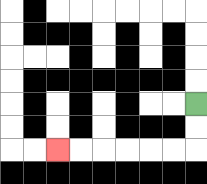{'start': '[8, 4]', 'end': '[2, 6]', 'path_directions': 'D,D,L,L,L,L,L,L', 'path_coordinates': '[[8, 4], [8, 5], [8, 6], [7, 6], [6, 6], [5, 6], [4, 6], [3, 6], [2, 6]]'}